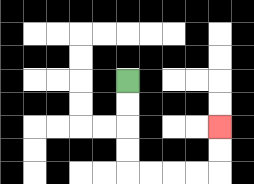{'start': '[5, 3]', 'end': '[9, 5]', 'path_directions': 'D,D,D,D,R,R,R,R,U,U', 'path_coordinates': '[[5, 3], [5, 4], [5, 5], [5, 6], [5, 7], [6, 7], [7, 7], [8, 7], [9, 7], [9, 6], [9, 5]]'}